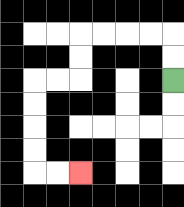{'start': '[7, 3]', 'end': '[3, 7]', 'path_directions': 'U,U,L,L,L,L,D,D,L,L,D,D,D,D,R,R', 'path_coordinates': '[[7, 3], [7, 2], [7, 1], [6, 1], [5, 1], [4, 1], [3, 1], [3, 2], [3, 3], [2, 3], [1, 3], [1, 4], [1, 5], [1, 6], [1, 7], [2, 7], [3, 7]]'}